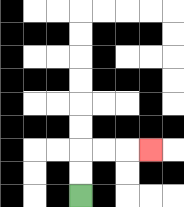{'start': '[3, 8]', 'end': '[6, 6]', 'path_directions': 'U,U,R,R,R', 'path_coordinates': '[[3, 8], [3, 7], [3, 6], [4, 6], [5, 6], [6, 6]]'}